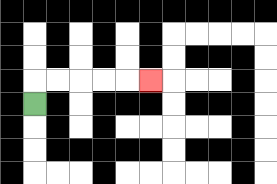{'start': '[1, 4]', 'end': '[6, 3]', 'path_directions': 'U,R,R,R,R,R', 'path_coordinates': '[[1, 4], [1, 3], [2, 3], [3, 3], [4, 3], [5, 3], [6, 3]]'}